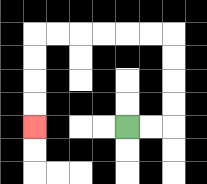{'start': '[5, 5]', 'end': '[1, 5]', 'path_directions': 'R,R,U,U,U,U,L,L,L,L,L,L,D,D,D,D', 'path_coordinates': '[[5, 5], [6, 5], [7, 5], [7, 4], [7, 3], [7, 2], [7, 1], [6, 1], [5, 1], [4, 1], [3, 1], [2, 1], [1, 1], [1, 2], [1, 3], [1, 4], [1, 5]]'}